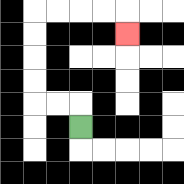{'start': '[3, 5]', 'end': '[5, 1]', 'path_directions': 'U,L,L,U,U,U,U,R,R,R,R,D', 'path_coordinates': '[[3, 5], [3, 4], [2, 4], [1, 4], [1, 3], [1, 2], [1, 1], [1, 0], [2, 0], [3, 0], [4, 0], [5, 0], [5, 1]]'}